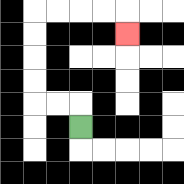{'start': '[3, 5]', 'end': '[5, 1]', 'path_directions': 'U,L,L,U,U,U,U,R,R,R,R,D', 'path_coordinates': '[[3, 5], [3, 4], [2, 4], [1, 4], [1, 3], [1, 2], [1, 1], [1, 0], [2, 0], [3, 0], [4, 0], [5, 0], [5, 1]]'}